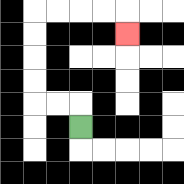{'start': '[3, 5]', 'end': '[5, 1]', 'path_directions': 'U,L,L,U,U,U,U,R,R,R,R,D', 'path_coordinates': '[[3, 5], [3, 4], [2, 4], [1, 4], [1, 3], [1, 2], [1, 1], [1, 0], [2, 0], [3, 0], [4, 0], [5, 0], [5, 1]]'}